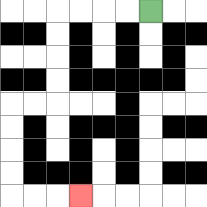{'start': '[6, 0]', 'end': '[3, 8]', 'path_directions': 'L,L,L,L,D,D,D,D,L,L,D,D,D,D,R,R,R', 'path_coordinates': '[[6, 0], [5, 0], [4, 0], [3, 0], [2, 0], [2, 1], [2, 2], [2, 3], [2, 4], [1, 4], [0, 4], [0, 5], [0, 6], [0, 7], [0, 8], [1, 8], [2, 8], [3, 8]]'}